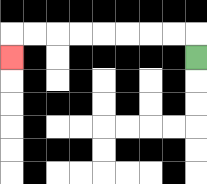{'start': '[8, 2]', 'end': '[0, 2]', 'path_directions': 'U,L,L,L,L,L,L,L,L,D', 'path_coordinates': '[[8, 2], [8, 1], [7, 1], [6, 1], [5, 1], [4, 1], [3, 1], [2, 1], [1, 1], [0, 1], [0, 2]]'}